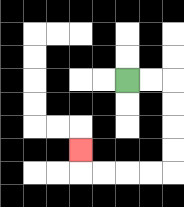{'start': '[5, 3]', 'end': '[3, 6]', 'path_directions': 'R,R,D,D,D,D,L,L,L,L,U', 'path_coordinates': '[[5, 3], [6, 3], [7, 3], [7, 4], [7, 5], [7, 6], [7, 7], [6, 7], [5, 7], [4, 7], [3, 7], [3, 6]]'}